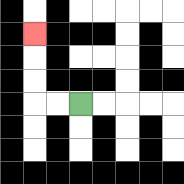{'start': '[3, 4]', 'end': '[1, 1]', 'path_directions': 'L,L,U,U,U', 'path_coordinates': '[[3, 4], [2, 4], [1, 4], [1, 3], [1, 2], [1, 1]]'}